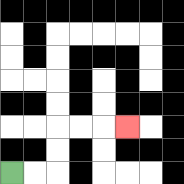{'start': '[0, 7]', 'end': '[5, 5]', 'path_directions': 'R,R,U,U,R,R,R', 'path_coordinates': '[[0, 7], [1, 7], [2, 7], [2, 6], [2, 5], [3, 5], [4, 5], [5, 5]]'}